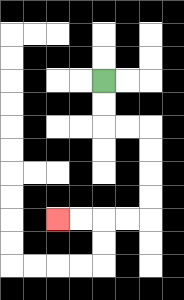{'start': '[4, 3]', 'end': '[2, 9]', 'path_directions': 'D,D,R,R,D,D,D,D,L,L,L,L', 'path_coordinates': '[[4, 3], [4, 4], [4, 5], [5, 5], [6, 5], [6, 6], [6, 7], [6, 8], [6, 9], [5, 9], [4, 9], [3, 9], [2, 9]]'}